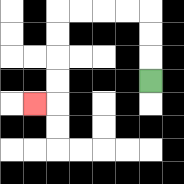{'start': '[6, 3]', 'end': '[1, 4]', 'path_directions': 'U,U,U,L,L,L,L,D,D,D,D,L', 'path_coordinates': '[[6, 3], [6, 2], [6, 1], [6, 0], [5, 0], [4, 0], [3, 0], [2, 0], [2, 1], [2, 2], [2, 3], [2, 4], [1, 4]]'}